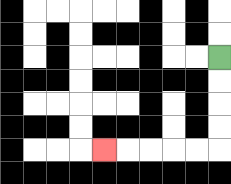{'start': '[9, 2]', 'end': '[4, 6]', 'path_directions': 'D,D,D,D,L,L,L,L,L', 'path_coordinates': '[[9, 2], [9, 3], [9, 4], [9, 5], [9, 6], [8, 6], [7, 6], [6, 6], [5, 6], [4, 6]]'}